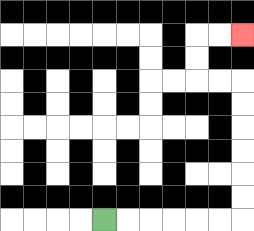{'start': '[4, 9]', 'end': '[10, 1]', 'path_directions': 'R,R,R,R,R,R,U,U,U,U,U,U,L,L,U,U,R,R', 'path_coordinates': '[[4, 9], [5, 9], [6, 9], [7, 9], [8, 9], [9, 9], [10, 9], [10, 8], [10, 7], [10, 6], [10, 5], [10, 4], [10, 3], [9, 3], [8, 3], [8, 2], [8, 1], [9, 1], [10, 1]]'}